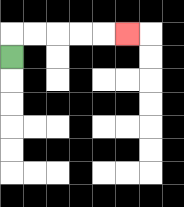{'start': '[0, 2]', 'end': '[5, 1]', 'path_directions': 'U,R,R,R,R,R', 'path_coordinates': '[[0, 2], [0, 1], [1, 1], [2, 1], [3, 1], [4, 1], [5, 1]]'}